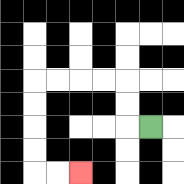{'start': '[6, 5]', 'end': '[3, 7]', 'path_directions': 'L,U,U,L,L,L,L,D,D,D,D,R,R', 'path_coordinates': '[[6, 5], [5, 5], [5, 4], [5, 3], [4, 3], [3, 3], [2, 3], [1, 3], [1, 4], [1, 5], [1, 6], [1, 7], [2, 7], [3, 7]]'}